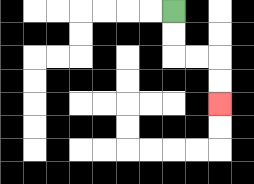{'start': '[7, 0]', 'end': '[9, 4]', 'path_directions': 'D,D,R,R,D,D', 'path_coordinates': '[[7, 0], [7, 1], [7, 2], [8, 2], [9, 2], [9, 3], [9, 4]]'}